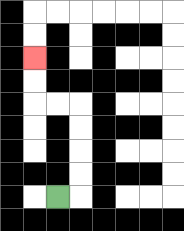{'start': '[2, 8]', 'end': '[1, 2]', 'path_directions': 'R,U,U,U,U,L,L,U,U', 'path_coordinates': '[[2, 8], [3, 8], [3, 7], [3, 6], [3, 5], [3, 4], [2, 4], [1, 4], [1, 3], [1, 2]]'}